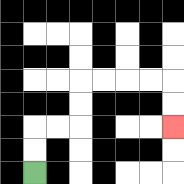{'start': '[1, 7]', 'end': '[7, 5]', 'path_directions': 'U,U,R,R,U,U,R,R,R,R,D,D', 'path_coordinates': '[[1, 7], [1, 6], [1, 5], [2, 5], [3, 5], [3, 4], [3, 3], [4, 3], [5, 3], [6, 3], [7, 3], [7, 4], [7, 5]]'}